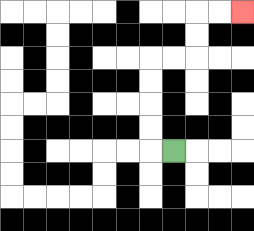{'start': '[7, 6]', 'end': '[10, 0]', 'path_directions': 'L,U,U,U,U,R,R,U,U,R,R', 'path_coordinates': '[[7, 6], [6, 6], [6, 5], [6, 4], [6, 3], [6, 2], [7, 2], [8, 2], [8, 1], [8, 0], [9, 0], [10, 0]]'}